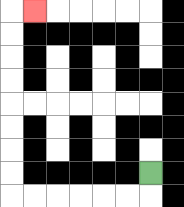{'start': '[6, 7]', 'end': '[1, 0]', 'path_directions': 'D,L,L,L,L,L,L,U,U,U,U,U,U,U,U,R', 'path_coordinates': '[[6, 7], [6, 8], [5, 8], [4, 8], [3, 8], [2, 8], [1, 8], [0, 8], [0, 7], [0, 6], [0, 5], [0, 4], [0, 3], [0, 2], [0, 1], [0, 0], [1, 0]]'}